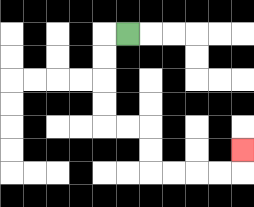{'start': '[5, 1]', 'end': '[10, 6]', 'path_directions': 'L,D,D,D,D,R,R,D,D,R,R,R,R,U', 'path_coordinates': '[[5, 1], [4, 1], [4, 2], [4, 3], [4, 4], [4, 5], [5, 5], [6, 5], [6, 6], [6, 7], [7, 7], [8, 7], [9, 7], [10, 7], [10, 6]]'}